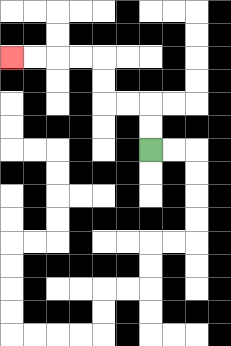{'start': '[6, 6]', 'end': '[0, 2]', 'path_directions': 'U,U,L,L,U,U,L,L,L,L', 'path_coordinates': '[[6, 6], [6, 5], [6, 4], [5, 4], [4, 4], [4, 3], [4, 2], [3, 2], [2, 2], [1, 2], [0, 2]]'}